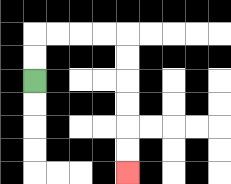{'start': '[1, 3]', 'end': '[5, 7]', 'path_directions': 'U,U,R,R,R,R,D,D,D,D,D,D', 'path_coordinates': '[[1, 3], [1, 2], [1, 1], [2, 1], [3, 1], [4, 1], [5, 1], [5, 2], [5, 3], [5, 4], [5, 5], [5, 6], [5, 7]]'}